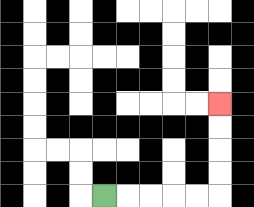{'start': '[4, 8]', 'end': '[9, 4]', 'path_directions': 'R,R,R,R,R,U,U,U,U', 'path_coordinates': '[[4, 8], [5, 8], [6, 8], [7, 8], [8, 8], [9, 8], [9, 7], [9, 6], [9, 5], [9, 4]]'}